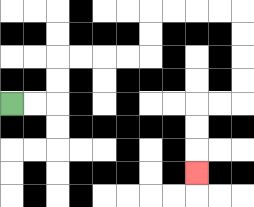{'start': '[0, 4]', 'end': '[8, 7]', 'path_directions': 'R,R,U,U,R,R,R,R,U,U,R,R,R,R,D,D,D,D,L,L,D,D,D', 'path_coordinates': '[[0, 4], [1, 4], [2, 4], [2, 3], [2, 2], [3, 2], [4, 2], [5, 2], [6, 2], [6, 1], [6, 0], [7, 0], [8, 0], [9, 0], [10, 0], [10, 1], [10, 2], [10, 3], [10, 4], [9, 4], [8, 4], [8, 5], [8, 6], [8, 7]]'}